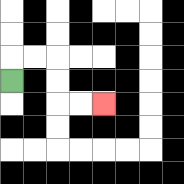{'start': '[0, 3]', 'end': '[4, 4]', 'path_directions': 'U,R,R,D,D,R,R', 'path_coordinates': '[[0, 3], [0, 2], [1, 2], [2, 2], [2, 3], [2, 4], [3, 4], [4, 4]]'}